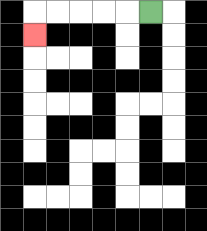{'start': '[6, 0]', 'end': '[1, 1]', 'path_directions': 'L,L,L,L,L,D', 'path_coordinates': '[[6, 0], [5, 0], [4, 0], [3, 0], [2, 0], [1, 0], [1, 1]]'}